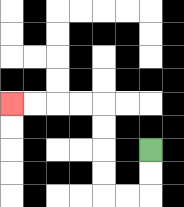{'start': '[6, 6]', 'end': '[0, 4]', 'path_directions': 'D,D,L,L,U,U,U,U,L,L,L,L', 'path_coordinates': '[[6, 6], [6, 7], [6, 8], [5, 8], [4, 8], [4, 7], [4, 6], [4, 5], [4, 4], [3, 4], [2, 4], [1, 4], [0, 4]]'}